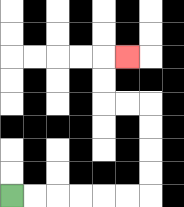{'start': '[0, 8]', 'end': '[5, 2]', 'path_directions': 'R,R,R,R,R,R,U,U,U,U,L,L,U,U,R', 'path_coordinates': '[[0, 8], [1, 8], [2, 8], [3, 8], [4, 8], [5, 8], [6, 8], [6, 7], [6, 6], [6, 5], [6, 4], [5, 4], [4, 4], [4, 3], [4, 2], [5, 2]]'}